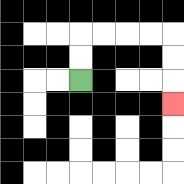{'start': '[3, 3]', 'end': '[7, 4]', 'path_directions': 'U,U,R,R,R,R,D,D,D', 'path_coordinates': '[[3, 3], [3, 2], [3, 1], [4, 1], [5, 1], [6, 1], [7, 1], [7, 2], [7, 3], [7, 4]]'}